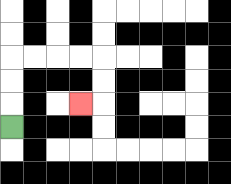{'start': '[0, 5]', 'end': '[3, 4]', 'path_directions': 'U,U,U,R,R,R,R,D,D,L', 'path_coordinates': '[[0, 5], [0, 4], [0, 3], [0, 2], [1, 2], [2, 2], [3, 2], [4, 2], [4, 3], [4, 4], [3, 4]]'}